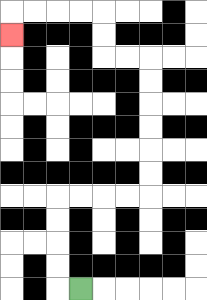{'start': '[3, 12]', 'end': '[0, 1]', 'path_directions': 'L,U,U,U,U,R,R,R,R,U,U,U,U,U,U,L,L,U,U,L,L,L,L,D', 'path_coordinates': '[[3, 12], [2, 12], [2, 11], [2, 10], [2, 9], [2, 8], [3, 8], [4, 8], [5, 8], [6, 8], [6, 7], [6, 6], [6, 5], [6, 4], [6, 3], [6, 2], [5, 2], [4, 2], [4, 1], [4, 0], [3, 0], [2, 0], [1, 0], [0, 0], [0, 1]]'}